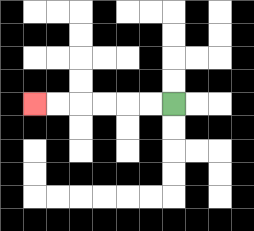{'start': '[7, 4]', 'end': '[1, 4]', 'path_directions': 'L,L,L,L,L,L', 'path_coordinates': '[[7, 4], [6, 4], [5, 4], [4, 4], [3, 4], [2, 4], [1, 4]]'}